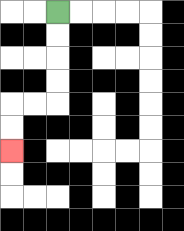{'start': '[2, 0]', 'end': '[0, 6]', 'path_directions': 'D,D,D,D,L,L,D,D', 'path_coordinates': '[[2, 0], [2, 1], [2, 2], [2, 3], [2, 4], [1, 4], [0, 4], [0, 5], [0, 6]]'}